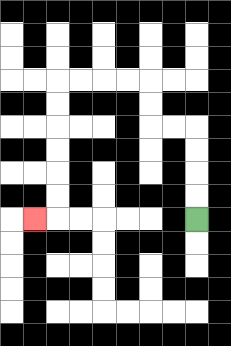{'start': '[8, 9]', 'end': '[1, 9]', 'path_directions': 'U,U,U,U,L,L,U,U,L,L,L,L,D,D,D,D,D,D,L', 'path_coordinates': '[[8, 9], [8, 8], [8, 7], [8, 6], [8, 5], [7, 5], [6, 5], [6, 4], [6, 3], [5, 3], [4, 3], [3, 3], [2, 3], [2, 4], [2, 5], [2, 6], [2, 7], [2, 8], [2, 9], [1, 9]]'}